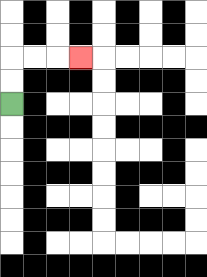{'start': '[0, 4]', 'end': '[3, 2]', 'path_directions': 'U,U,R,R,R', 'path_coordinates': '[[0, 4], [0, 3], [0, 2], [1, 2], [2, 2], [3, 2]]'}